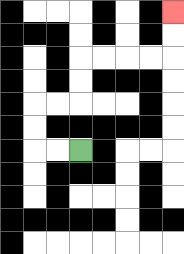{'start': '[3, 6]', 'end': '[7, 0]', 'path_directions': 'L,L,U,U,R,R,U,U,R,R,R,R,U,U', 'path_coordinates': '[[3, 6], [2, 6], [1, 6], [1, 5], [1, 4], [2, 4], [3, 4], [3, 3], [3, 2], [4, 2], [5, 2], [6, 2], [7, 2], [7, 1], [7, 0]]'}